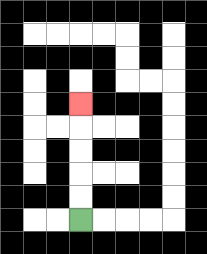{'start': '[3, 9]', 'end': '[3, 4]', 'path_directions': 'U,U,U,U,U', 'path_coordinates': '[[3, 9], [3, 8], [3, 7], [3, 6], [3, 5], [3, 4]]'}